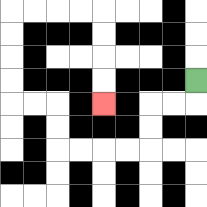{'start': '[8, 3]', 'end': '[4, 4]', 'path_directions': 'D,L,L,D,D,L,L,L,L,U,U,L,L,U,U,U,U,R,R,R,R,D,D,D,D', 'path_coordinates': '[[8, 3], [8, 4], [7, 4], [6, 4], [6, 5], [6, 6], [5, 6], [4, 6], [3, 6], [2, 6], [2, 5], [2, 4], [1, 4], [0, 4], [0, 3], [0, 2], [0, 1], [0, 0], [1, 0], [2, 0], [3, 0], [4, 0], [4, 1], [4, 2], [4, 3], [4, 4]]'}